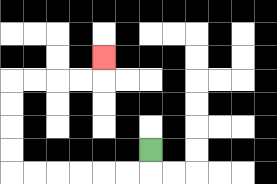{'start': '[6, 6]', 'end': '[4, 2]', 'path_directions': 'D,L,L,L,L,L,L,U,U,U,U,R,R,R,R,U', 'path_coordinates': '[[6, 6], [6, 7], [5, 7], [4, 7], [3, 7], [2, 7], [1, 7], [0, 7], [0, 6], [0, 5], [0, 4], [0, 3], [1, 3], [2, 3], [3, 3], [4, 3], [4, 2]]'}